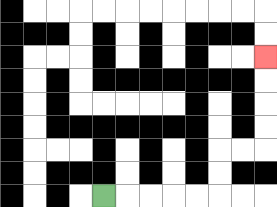{'start': '[4, 8]', 'end': '[11, 2]', 'path_directions': 'R,R,R,R,R,U,U,R,R,U,U,U,U', 'path_coordinates': '[[4, 8], [5, 8], [6, 8], [7, 8], [8, 8], [9, 8], [9, 7], [9, 6], [10, 6], [11, 6], [11, 5], [11, 4], [11, 3], [11, 2]]'}